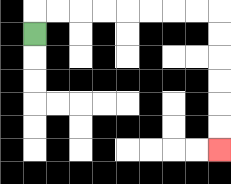{'start': '[1, 1]', 'end': '[9, 6]', 'path_directions': 'U,R,R,R,R,R,R,R,R,D,D,D,D,D,D', 'path_coordinates': '[[1, 1], [1, 0], [2, 0], [3, 0], [4, 0], [5, 0], [6, 0], [7, 0], [8, 0], [9, 0], [9, 1], [9, 2], [9, 3], [9, 4], [9, 5], [9, 6]]'}